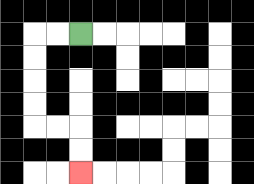{'start': '[3, 1]', 'end': '[3, 7]', 'path_directions': 'L,L,D,D,D,D,R,R,D,D', 'path_coordinates': '[[3, 1], [2, 1], [1, 1], [1, 2], [1, 3], [1, 4], [1, 5], [2, 5], [3, 5], [3, 6], [3, 7]]'}